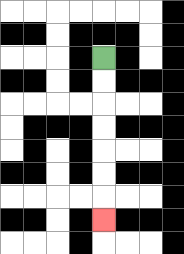{'start': '[4, 2]', 'end': '[4, 9]', 'path_directions': 'D,D,D,D,D,D,D', 'path_coordinates': '[[4, 2], [4, 3], [4, 4], [4, 5], [4, 6], [4, 7], [4, 8], [4, 9]]'}